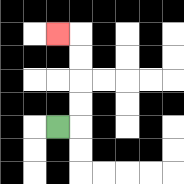{'start': '[2, 5]', 'end': '[2, 1]', 'path_directions': 'R,U,U,U,U,L', 'path_coordinates': '[[2, 5], [3, 5], [3, 4], [3, 3], [3, 2], [3, 1], [2, 1]]'}